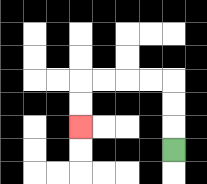{'start': '[7, 6]', 'end': '[3, 5]', 'path_directions': 'U,U,U,L,L,L,L,D,D', 'path_coordinates': '[[7, 6], [7, 5], [7, 4], [7, 3], [6, 3], [5, 3], [4, 3], [3, 3], [3, 4], [3, 5]]'}